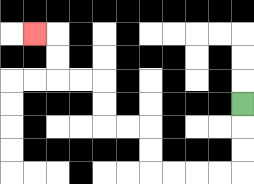{'start': '[10, 4]', 'end': '[1, 1]', 'path_directions': 'D,D,D,L,L,L,L,U,U,L,L,U,U,L,L,U,U,L', 'path_coordinates': '[[10, 4], [10, 5], [10, 6], [10, 7], [9, 7], [8, 7], [7, 7], [6, 7], [6, 6], [6, 5], [5, 5], [4, 5], [4, 4], [4, 3], [3, 3], [2, 3], [2, 2], [2, 1], [1, 1]]'}